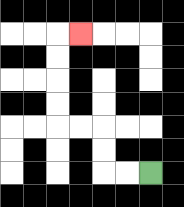{'start': '[6, 7]', 'end': '[3, 1]', 'path_directions': 'L,L,U,U,L,L,U,U,U,U,R', 'path_coordinates': '[[6, 7], [5, 7], [4, 7], [4, 6], [4, 5], [3, 5], [2, 5], [2, 4], [2, 3], [2, 2], [2, 1], [3, 1]]'}